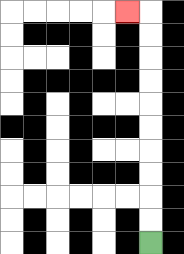{'start': '[6, 10]', 'end': '[5, 0]', 'path_directions': 'U,U,U,U,U,U,U,U,U,U,L', 'path_coordinates': '[[6, 10], [6, 9], [6, 8], [6, 7], [6, 6], [6, 5], [6, 4], [6, 3], [6, 2], [6, 1], [6, 0], [5, 0]]'}